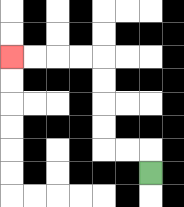{'start': '[6, 7]', 'end': '[0, 2]', 'path_directions': 'U,L,L,U,U,U,U,L,L,L,L', 'path_coordinates': '[[6, 7], [6, 6], [5, 6], [4, 6], [4, 5], [4, 4], [4, 3], [4, 2], [3, 2], [2, 2], [1, 2], [0, 2]]'}